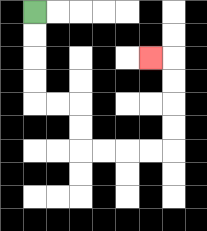{'start': '[1, 0]', 'end': '[6, 2]', 'path_directions': 'D,D,D,D,R,R,D,D,R,R,R,R,U,U,U,U,L', 'path_coordinates': '[[1, 0], [1, 1], [1, 2], [1, 3], [1, 4], [2, 4], [3, 4], [3, 5], [3, 6], [4, 6], [5, 6], [6, 6], [7, 6], [7, 5], [7, 4], [7, 3], [7, 2], [6, 2]]'}